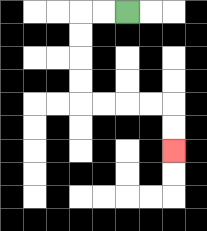{'start': '[5, 0]', 'end': '[7, 6]', 'path_directions': 'L,L,D,D,D,D,R,R,R,R,D,D', 'path_coordinates': '[[5, 0], [4, 0], [3, 0], [3, 1], [3, 2], [3, 3], [3, 4], [4, 4], [5, 4], [6, 4], [7, 4], [7, 5], [7, 6]]'}